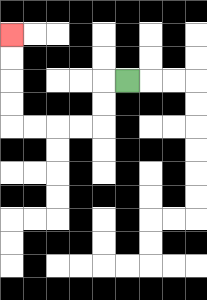{'start': '[5, 3]', 'end': '[0, 1]', 'path_directions': 'L,D,D,L,L,L,L,U,U,U,U', 'path_coordinates': '[[5, 3], [4, 3], [4, 4], [4, 5], [3, 5], [2, 5], [1, 5], [0, 5], [0, 4], [0, 3], [0, 2], [0, 1]]'}